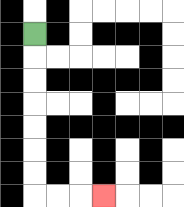{'start': '[1, 1]', 'end': '[4, 8]', 'path_directions': 'D,D,D,D,D,D,D,R,R,R', 'path_coordinates': '[[1, 1], [1, 2], [1, 3], [1, 4], [1, 5], [1, 6], [1, 7], [1, 8], [2, 8], [3, 8], [4, 8]]'}